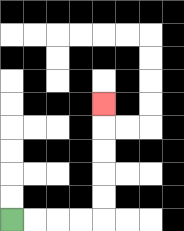{'start': '[0, 9]', 'end': '[4, 4]', 'path_directions': 'R,R,R,R,U,U,U,U,U', 'path_coordinates': '[[0, 9], [1, 9], [2, 9], [3, 9], [4, 9], [4, 8], [4, 7], [4, 6], [4, 5], [4, 4]]'}